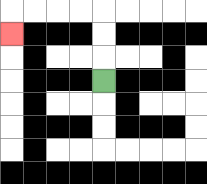{'start': '[4, 3]', 'end': '[0, 1]', 'path_directions': 'U,U,U,L,L,L,L,D', 'path_coordinates': '[[4, 3], [4, 2], [4, 1], [4, 0], [3, 0], [2, 0], [1, 0], [0, 0], [0, 1]]'}